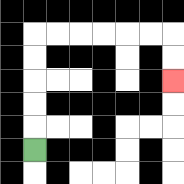{'start': '[1, 6]', 'end': '[7, 3]', 'path_directions': 'U,U,U,U,U,R,R,R,R,R,R,D,D', 'path_coordinates': '[[1, 6], [1, 5], [1, 4], [1, 3], [1, 2], [1, 1], [2, 1], [3, 1], [4, 1], [5, 1], [6, 1], [7, 1], [7, 2], [7, 3]]'}